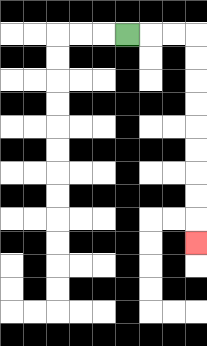{'start': '[5, 1]', 'end': '[8, 10]', 'path_directions': 'R,R,R,D,D,D,D,D,D,D,D,D', 'path_coordinates': '[[5, 1], [6, 1], [7, 1], [8, 1], [8, 2], [8, 3], [8, 4], [8, 5], [8, 6], [8, 7], [8, 8], [8, 9], [8, 10]]'}